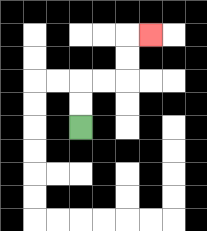{'start': '[3, 5]', 'end': '[6, 1]', 'path_directions': 'U,U,R,R,U,U,R', 'path_coordinates': '[[3, 5], [3, 4], [3, 3], [4, 3], [5, 3], [5, 2], [5, 1], [6, 1]]'}